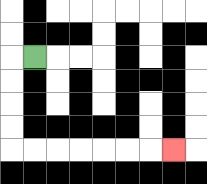{'start': '[1, 2]', 'end': '[7, 6]', 'path_directions': 'L,D,D,D,D,R,R,R,R,R,R,R', 'path_coordinates': '[[1, 2], [0, 2], [0, 3], [0, 4], [0, 5], [0, 6], [1, 6], [2, 6], [3, 6], [4, 6], [5, 6], [6, 6], [7, 6]]'}